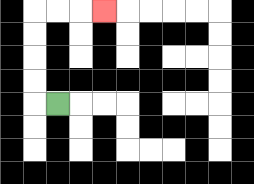{'start': '[2, 4]', 'end': '[4, 0]', 'path_directions': 'L,U,U,U,U,R,R,R', 'path_coordinates': '[[2, 4], [1, 4], [1, 3], [1, 2], [1, 1], [1, 0], [2, 0], [3, 0], [4, 0]]'}